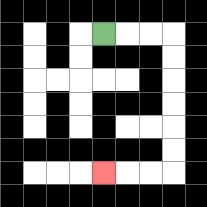{'start': '[4, 1]', 'end': '[4, 7]', 'path_directions': 'R,R,R,D,D,D,D,D,D,L,L,L', 'path_coordinates': '[[4, 1], [5, 1], [6, 1], [7, 1], [7, 2], [7, 3], [7, 4], [7, 5], [7, 6], [7, 7], [6, 7], [5, 7], [4, 7]]'}